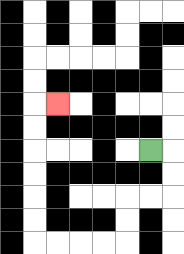{'start': '[6, 6]', 'end': '[2, 4]', 'path_directions': 'R,D,D,L,L,D,D,L,L,L,L,U,U,U,U,U,U,R', 'path_coordinates': '[[6, 6], [7, 6], [7, 7], [7, 8], [6, 8], [5, 8], [5, 9], [5, 10], [4, 10], [3, 10], [2, 10], [1, 10], [1, 9], [1, 8], [1, 7], [1, 6], [1, 5], [1, 4], [2, 4]]'}